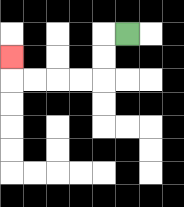{'start': '[5, 1]', 'end': '[0, 2]', 'path_directions': 'L,D,D,L,L,L,L,U', 'path_coordinates': '[[5, 1], [4, 1], [4, 2], [4, 3], [3, 3], [2, 3], [1, 3], [0, 3], [0, 2]]'}